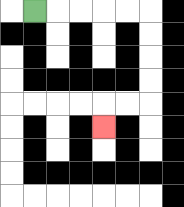{'start': '[1, 0]', 'end': '[4, 5]', 'path_directions': 'R,R,R,R,R,D,D,D,D,L,L,D', 'path_coordinates': '[[1, 0], [2, 0], [3, 0], [4, 0], [5, 0], [6, 0], [6, 1], [6, 2], [6, 3], [6, 4], [5, 4], [4, 4], [4, 5]]'}